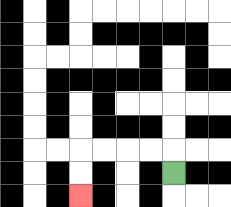{'start': '[7, 7]', 'end': '[3, 8]', 'path_directions': 'U,L,L,L,L,D,D', 'path_coordinates': '[[7, 7], [7, 6], [6, 6], [5, 6], [4, 6], [3, 6], [3, 7], [3, 8]]'}